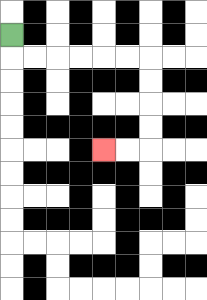{'start': '[0, 1]', 'end': '[4, 6]', 'path_directions': 'D,R,R,R,R,R,R,D,D,D,D,L,L', 'path_coordinates': '[[0, 1], [0, 2], [1, 2], [2, 2], [3, 2], [4, 2], [5, 2], [6, 2], [6, 3], [6, 4], [6, 5], [6, 6], [5, 6], [4, 6]]'}